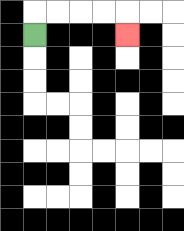{'start': '[1, 1]', 'end': '[5, 1]', 'path_directions': 'U,R,R,R,R,D', 'path_coordinates': '[[1, 1], [1, 0], [2, 0], [3, 0], [4, 0], [5, 0], [5, 1]]'}